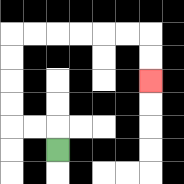{'start': '[2, 6]', 'end': '[6, 3]', 'path_directions': 'U,L,L,U,U,U,U,R,R,R,R,R,R,D,D', 'path_coordinates': '[[2, 6], [2, 5], [1, 5], [0, 5], [0, 4], [0, 3], [0, 2], [0, 1], [1, 1], [2, 1], [3, 1], [4, 1], [5, 1], [6, 1], [6, 2], [6, 3]]'}